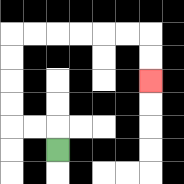{'start': '[2, 6]', 'end': '[6, 3]', 'path_directions': 'U,L,L,U,U,U,U,R,R,R,R,R,R,D,D', 'path_coordinates': '[[2, 6], [2, 5], [1, 5], [0, 5], [0, 4], [0, 3], [0, 2], [0, 1], [1, 1], [2, 1], [3, 1], [4, 1], [5, 1], [6, 1], [6, 2], [6, 3]]'}